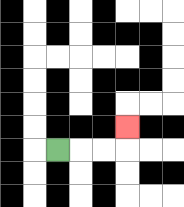{'start': '[2, 6]', 'end': '[5, 5]', 'path_directions': 'R,R,R,U', 'path_coordinates': '[[2, 6], [3, 6], [4, 6], [5, 6], [5, 5]]'}